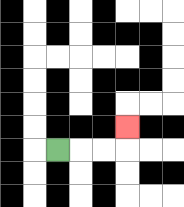{'start': '[2, 6]', 'end': '[5, 5]', 'path_directions': 'R,R,R,U', 'path_coordinates': '[[2, 6], [3, 6], [4, 6], [5, 6], [5, 5]]'}